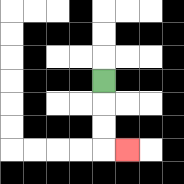{'start': '[4, 3]', 'end': '[5, 6]', 'path_directions': 'D,D,D,R', 'path_coordinates': '[[4, 3], [4, 4], [4, 5], [4, 6], [5, 6]]'}